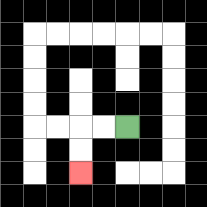{'start': '[5, 5]', 'end': '[3, 7]', 'path_directions': 'L,L,D,D', 'path_coordinates': '[[5, 5], [4, 5], [3, 5], [3, 6], [3, 7]]'}